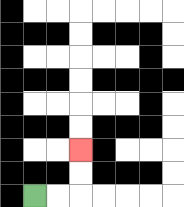{'start': '[1, 8]', 'end': '[3, 6]', 'path_directions': 'R,R,U,U', 'path_coordinates': '[[1, 8], [2, 8], [3, 8], [3, 7], [3, 6]]'}